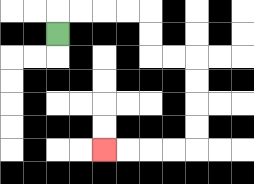{'start': '[2, 1]', 'end': '[4, 6]', 'path_directions': 'U,R,R,R,R,D,D,R,R,D,D,D,D,L,L,L,L', 'path_coordinates': '[[2, 1], [2, 0], [3, 0], [4, 0], [5, 0], [6, 0], [6, 1], [6, 2], [7, 2], [8, 2], [8, 3], [8, 4], [8, 5], [8, 6], [7, 6], [6, 6], [5, 6], [4, 6]]'}